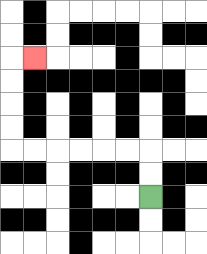{'start': '[6, 8]', 'end': '[1, 2]', 'path_directions': 'U,U,L,L,L,L,L,L,U,U,U,U,R', 'path_coordinates': '[[6, 8], [6, 7], [6, 6], [5, 6], [4, 6], [3, 6], [2, 6], [1, 6], [0, 6], [0, 5], [0, 4], [0, 3], [0, 2], [1, 2]]'}